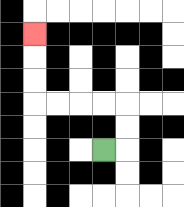{'start': '[4, 6]', 'end': '[1, 1]', 'path_directions': 'R,U,U,L,L,L,L,U,U,U', 'path_coordinates': '[[4, 6], [5, 6], [5, 5], [5, 4], [4, 4], [3, 4], [2, 4], [1, 4], [1, 3], [1, 2], [1, 1]]'}